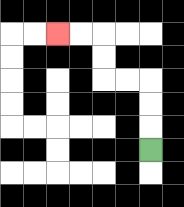{'start': '[6, 6]', 'end': '[2, 1]', 'path_directions': 'U,U,U,L,L,U,U,L,L', 'path_coordinates': '[[6, 6], [6, 5], [6, 4], [6, 3], [5, 3], [4, 3], [4, 2], [4, 1], [3, 1], [2, 1]]'}